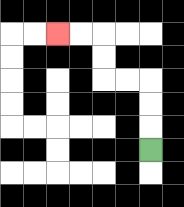{'start': '[6, 6]', 'end': '[2, 1]', 'path_directions': 'U,U,U,L,L,U,U,L,L', 'path_coordinates': '[[6, 6], [6, 5], [6, 4], [6, 3], [5, 3], [4, 3], [4, 2], [4, 1], [3, 1], [2, 1]]'}